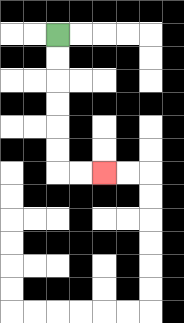{'start': '[2, 1]', 'end': '[4, 7]', 'path_directions': 'D,D,D,D,D,D,R,R', 'path_coordinates': '[[2, 1], [2, 2], [2, 3], [2, 4], [2, 5], [2, 6], [2, 7], [3, 7], [4, 7]]'}